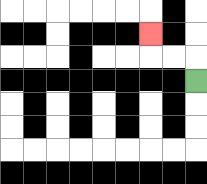{'start': '[8, 3]', 'end': '[6, 1]', 'path_directions': 'U,L,L,U', 'path_coordinates': '[[8, 3], [8, 2], [7, 2], [6, 2], [6, 1]]'}